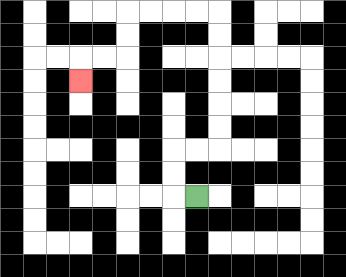{'start': '[8, 8]', 'end': '[3, 3]', 'path_directions': 'L,U,U,R,R,U,U,U,U,U,U,L,L,L,L,D,D,L,L,D', 'path_coordinates': '[[8, 8], [7, 8], [7, 7], [7, 6], [8, 6], [9, 6], [9, 5], [9, 4], [9, 3], [9, 2], [9, 1], [9, 0], [8, 0], [7, 0], [6, 0], [5, 0], [5, 1], [5, 2], [4, 2], [3, 2], [3, 3]]'}